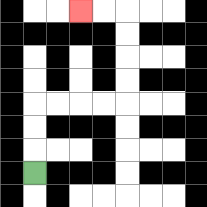{'start': '[1, 7]', 'end': '[3, 0]', 'path_directions': 'U,U,U,R,R,R,R,U,U,U,U,L,L', 'path_coordinates': '[[1, 7], [1, 6], [1, 5], [1, 4], [2, 4], [3, 4], [4, 4], [5, 4], [5, 3], [5, 2], [5, 1], [5, 0], [4, 0], [3, 0]]'}